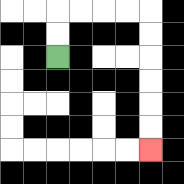{'start': '[2, 2]', 'end': '[6, 6]', 'path_directions': 'U,U,R,R,R,R,D,D,D,D,D,D', 'path_coordinates': '[[2, 2], [2, 1], [2, 0], [3, 0], [4, 0], [5, 0], [6, 0], [6, 1], [6, 2], [6, 3], [6, 4], [6, 5], [6, 6]]'}